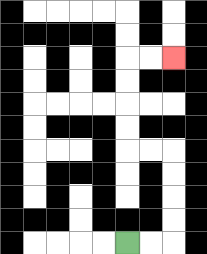{'start': '[5, 10]', 'end': '[7, 2]', 'path_directions': 'R,R,U,U,U,U,L,L,U,U,U,U,R,R', 'path_coordinates': '[[5, 10], [6, 10], [7, 10], [7, 9], [7, 8], [7, 7], [7, 6], [6, 6], [5, 6], [5, 5], [5, 4], [5, 3], [5, 2], [6, 2], [7, 2]]'}